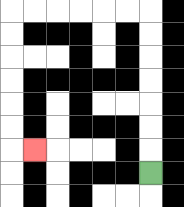{'start': '[6, 7]', 'end': '[1, 6]', 'path_directions': 'U,U,U,U,U,U,U,L,L,L,L,L,L,D,D,D,D,D,D,R', 'path_coordinates': '[[6, 7], [6, 6], [6, 5], [6, 4], [6, 3], [6, 2], [6, 1], [6, 0], [5, 0], [4, 0], [3, 0], [2, 0], [1, 0], [0, 0], [0, 1], [0, 2], [0, 3], [0, 4], [0, 5], [0, 6], [1, 6]]'}